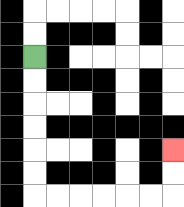{'start': '[1, 2]', 'end': '[7, 6]', 'path_directions': 'D,D,D,D,D,D,R,R,R,R,R,R,U,U', 'path_coordinates': '[[1, 2], [1, 3], [1, 4], [1, 5], [1, 6], [1, 7], [1, 8], [2, 8], [3, 8], [4, 8], [5, 8], [6, 8], [7, 8], [7, 7], [7, 6]]'}